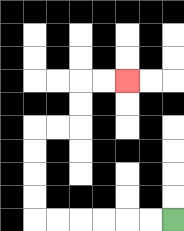{'start': '[7, 9]', 'end': '[5, 3]', 'path_directions': 'L,L,L,L,L,L,U,U,U,U,R,R,U,U,R,R', 'path_coordinates': '[[7, 9], [6, 9], [5, 9], [4, 9], [3, 9], [2, 9], [1, 9], [1, 8], [1, 7], [1, 6], [1, 5], [2, 5], [3, 5], [3, 4], [3, 3], [4, 3], [5, 3]]'}